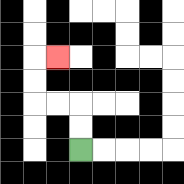{'start': '[3, 6]', 'end': '[2, 2]', 'path_directions': 'U,U,L,L,U,U,R', 'path_coordinates': '[[3, 6], [3, 5], [3, 4], [2, 4], [1, 4], [1, 3], [1, 2], [2, 2]]'}